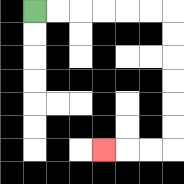{'start': '[1, 0]', 'end': '[4, 6]', 'path_directions': 'R,R,R,R,R,R,D,D,D,D,D,D,L,L,L', 'path_coordinates': '[[1, 0], [2, 0], [3, 0], [4, 0], [5, 0], [6, 0], [7, 0], [7, 1], [7, 2], [7, 3], [7, 4], [7, 5], [7, 6], [6, 6], [5, 6], [4, 6]]'}